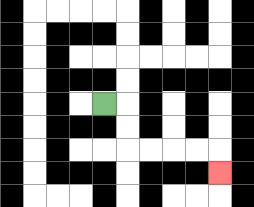{'start': '[4, 4]', 'end': '[9, 7]', 'path_directions': 'R,D,D,R,R,R,R,D', 'path_coordinates': '[[4, 4], [5, 4], [5, 5], [5, 6], [6, 6], [7, 6], [8, 6], [9, 6], [9, 7]]'}